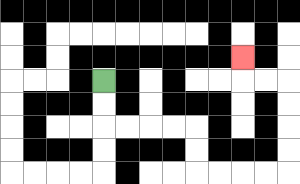{'start': '[4, 3]', 'end': '[10, 2]', 'path_directions': 'D,D,R,R,R,R,D,D,R,R,R,R,U,U,U,U,L,L,U', 'path_coordinates': '[[4, 3], [4, 4], [4, 5], [5, 5], [6, 5], [7, 5], [8, 5], [8, 6], [8, 7], [9, 7], [10, 7], [11, 7], [12, 7], [12, 6], [12, 5], [12, 4], [12, 3], [11, 3], [10, 3], [10, 2]]'}